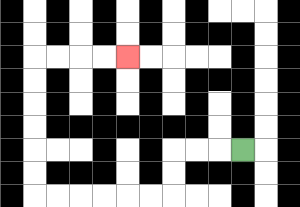{'start': '[10, 6]', 'end': '[5, 2]', 'path_directions': 'L,L,L,D,D,L,L,L,L,L,L,U,U,U,U,U,U,R,R,R,R', 'path_coordinates': '[[10, 6], [9, 6], [8, 6], [7, 6], [7, 7], [7, 8], [6, 8], [5, 8], [4, 8], [3, 8], [2, 8], [1, 8], [1, 7], [1, 6], [1, 5], [1, 4], [1, 3], [1, 2], [2, 2], [3, 2], [4, 2], [5, 2]]'}